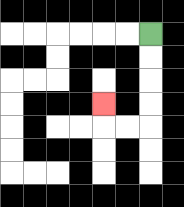{'start': '[6, 1]', 'end': '[4, 4]', 'path_directions': 'D,D,D,D,L,L,U', 'path_coordinates': '[[6, 1], [6, 2], [6, 3], [6, 4], [6, 5], [5, 5], [4, 5], [4, 4]]'}